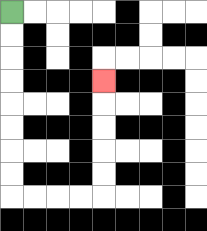{'start': '[0, 0]', 'end': '[4, 3]', 'path_directions': 'D,D,D,D,D,D,D,D,R,R,R,R,U,U,U,U,U', 'path_coordinates': '[[0, 0], [0, 1], [0, 2], [0, 3], [0, 4], [0, 5], [0, 6], [0, 7], [0, 8], [1, 8], [2, 8], [3, 8], [4, 8], [4, 7], [4, 6], [4, 5], [4, 4], [4, 3]]'}